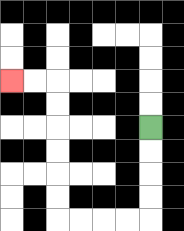{'start': '[6, 5]', 'end': '[0, 3]', 'path_directions': 'D,D,D,D,L,L,L,L,U,U,U,U,U,U,L,L', 'path_coordinates': '[[6, 5], [6, 6], [6, 7], [6, 8], [6, 9], [5, 9], [4, 9], [3, 9], [2, 9], [2, 8], [2, 7], [2, 6], [2, 5], [2, 4], [2, 3], [1, 3], [0, 3]]'}